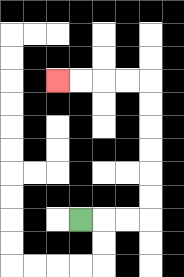{'start': '[3, 9]', 'end': '[2, 3]', 'path_directions': 'R,R,R,U,U,U,U,U,U,L,L,L,L', 'path_coordinates': '[[3, 9], [4, 9], [5, 9], [6, 9], [6, 8], [6, 7], [6, 6], [6, 5], [6, 4], [6, 3], [5, 3], [4, 3], [3, 3], [2, 3]]'}